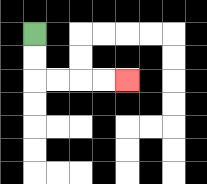{'start': '[1, 1]', 'end': '[5, 3]', 'path_directions': 'D,D,R,R,R,R', 'path_coordinates': '[[1, 1], [1, 2], [1, 3], [2, 3], [3, 3], [4, 3], [5, 3]]'}